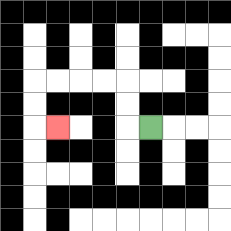{'start': '[6, 5]', 'end': '[2, 5]', 'path_directions': 'L,U,U,L,L,L,L,D,D,R', 'path_coordinates': '[[6, 5], [5, 5], [5, 4], [5, 3], [4, 3], [3, 3], [2, 3], [1, 3], [1, 4], [1, 5], [2, 5]]'}